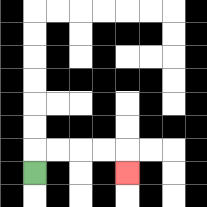{'start': '[1, 7]', 'end': '[5, 7]', 'path_directions': 'U,R,R,R,R,D', 'path_coordinates': '[[1, 7], [1, 6], [2, 6], [3, 6], [4, 6], [5, 6], [5, 7]]'}